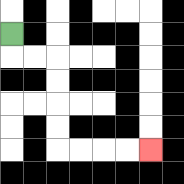{'start': '[0, 1]', 'end': '[6, 6]', 'path_directions': 'D,R,R,D,D,D,D,R,R,R,R', 'path_coordinates': '[[0, 1], [0, 2], [1, 2], [2, 2], [2, 3], [2, 4], [2, 5], [2, 6], [3, 6], [4, 6], [5, 6], [6, 6]]'}